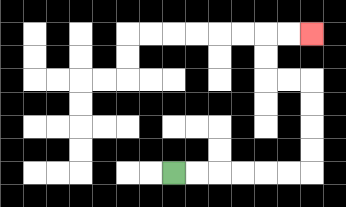{'start': '[7, 7]', 'end': '[13, 1]', 'path_directions': 'R,R,R,R,R,R,U,U,U,U,L,L,U,U,R,R', 'path_coordinates': '[[7, 7], [8, 7], [9, 7], [10, 7], [11, 7], [12, 7], [13, 7], [13, 6], [13, 5], [13, 4], [13, 3], [12, 3], [11, 3], [11, 2], [11, 1], [12, 1], [13, 1]]'}